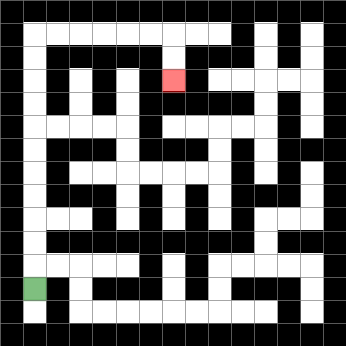{'start': '[1, 12]', 'end': '[7, 3]', 'path_directions': 'U,U,U,U,U,U,U,U,U,U,U,R,R,R,R,R,R,D,D', 'path_coordinates': '[[1, 12], [1, 11], [1, 10], [1, 9], [1, 8], [1, 7], [1, 6], [1, 5], [1, 4], [1, 3], [1, 2], [1, 1], [2, 1], [3, 1], [4, 1], [5, 1], [6, 1], [7, 1], [7, 2], [7, 3]]'}